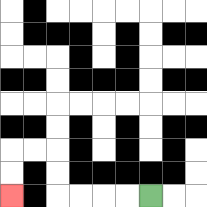{'start': '[6, 8]', 'end': '[0, 8]', 'path_directions': 'L,L,L,L,U,U,L,L,D,D', 'path_coordinates': '[[6, 8], [5, 8], [4, 8], [3, 8], [2, 8], [2, 7], [2, 6], [1, 6], [0, 6], [0, 7], [0, 8]]'}